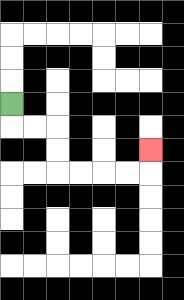{'start': '[0, 4]', 'end': '[6, 6]', 'path_directions': 'D,R,R,D,D,R,R,R,R,U', 'path_coordinates': '[[0, 4], [0, 5], [1, 5], [2, 5], [2, 6], [2, 7], [3, 7], [4, 7], [5, 7], [6, 7], [6, 6]]'}